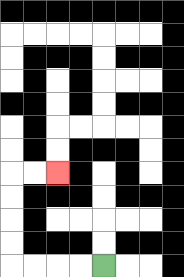{'start': '[4, 11]', 'end': '[2, 7]', 'path_directions': 'L,L,L,L,U,U,U,U,R,R', 'path_coordinates': '[[4, 11], [3, 11], [2, 11], [1, 11], [0, 11], [0, 10], [0, 9], [0, 8], [0, 7], [1, 7], [2, 7]]'}